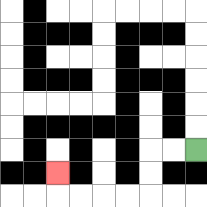{'start': '[8, 6]', 'end': '[2, 7]', 'path_directions': 'L,L,D,D,L,L,L,L,U', 'path_coordinates': '[[8, 6], [7, 6], [6, 6], [6, 7], [6, 8], [5, 8], [4, 8], [3, 8], [2, 8], [2, 7]]'}